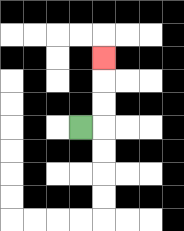{'start': '[3, 5]', 'end': '[4, 2]', 'path_directions': 'R,U,U,U', 'path_coordinates': '[[3, 5], [4, 5], [4, 4], [4, 3], [4, 2]]'}